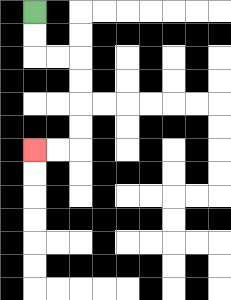{'start': '[1, 0]', 'end': '[1, 6]', 'path_directions': 'D,D,R,R,D,D,D,D,L,L', 'path_coordinates': '[[1, 0], [1, 1], [1, 2], [2, 2], [3, 2], [3, 3], [3, 4], [3, 5], [3, 6], [2, 6], [1, 6]]'}